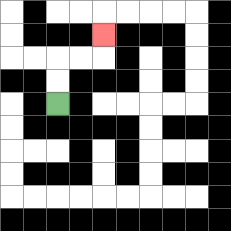{'start': '[2, 4]', 'end': '[4, 1]', 'path_directions': 'U,U,R,R,U', 'path_coordinates': '[[2, 4], [2, 3], [2, 2], [3, 2], [4, 2], [4, 1]]'}